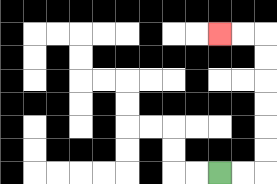{'start': '[9, 7]', 'end': '[9, 1]', 'path_directions': 'R,R,U,U,U,U,U,U,L,L', 'path_coordinates': '[[9, 7], [10, 7], [11, 7], [11, 6], [11, 5], [11, 4], [11, 3], [11, 2], [11, 1], [10, 1], [9, 1]]'}